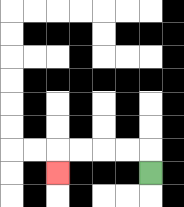{'start': '[6, 7]', 'end': '[2, 7]', 'path_directions': 'U,L,L,L,L,D', 'path_coordinates': '[[6, 7], [6, 6], [5, 6], [4, 6], [3, 6], [2, 6], [2, 7]]'}